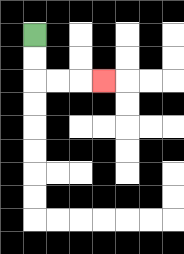{'start': '[1, 1]', 'end': '[4, 3]', 'path_directions': 'D,D,R,R,R', 'path_coordinates': '[[1, 1], [1, 2], [1, 3], [2, 3], [3, 3], [4, 3]]'}